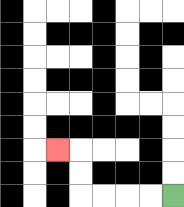{'start': '[7, 8]', 'end': '[2, 6]', 'path_directions': 'L,L,L,L,U,U,L', 'path_coordinates': '[[7, 8], [6, 8], [5, 8], [4, 8], [3, 8], [3, 7], [3, 6], [2, 6]]'}